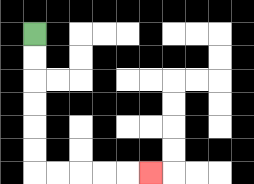{'start': '[1, 1]', 'end': '[6, 7]', 'path_directions': 'D,D,D,D,D,D,R,R,R,R,R', 'path_coordinates': '[[1, 1], [1, 2], [1, 3], [1, 4], [1, 5], [1, 6], [1, 7], [2, 7], [3, 7], [4, 7], [5, 7], [6, 7]]'}